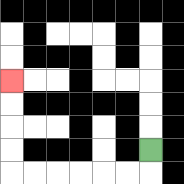{'start': '[6, 6]', 'end': '[0, 3]', 'path_directions': 'D,L,L,L,L,L,L,U,U,U,U', 'path_coordinates': '[[6, 6], [6, 7], [5, 7], [4, 7], [3, 7], [2, 7], [1, 7], [0, 7], [0, 6], [0, 5], [0, 4], [0, 3]]'}